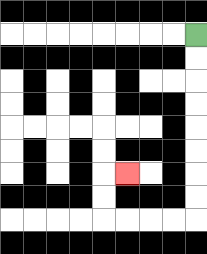{'start': '[8, 1]', 'end': '[5, 7]', 'path_directions': 'D,D,D,D,D,D,D,D,L,L,L,L,U,U,R', 'path_coordinates': '[[8, 1], [8, 2], [8, 3], [8, 4], [8, 5], [8, 6], [8, 7], [8, 8], [8, 9], [7, 9], [6, 9], [5, 9], [4, 9], [4, 8], [4, 7], [5, 7]]'}